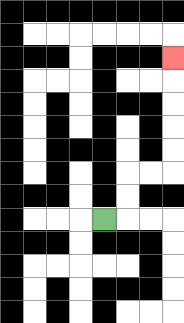{'start': '[4, 9]', 'end': '[7, 2]', 'path_directions': 'R,U,U,R,R,U,U,U,U,U', 'path_coordinates': '[[4, 9], [5, 9], [5, 8], [5, 7], [6, 7], [7, 7], [7, 6], [7, 5], [7, 4], [7, 3], [7, 2]]'}